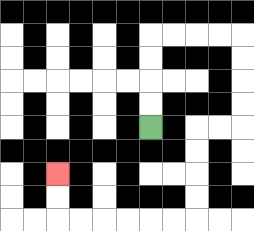{'start': '[6, 5]', 'end': '[2, 7]', 'path_directions': 'U,U,U,U,R,R,R,R,D,D,D,D,L,L,D,D,D,D,L,L,L,L,L,L,U,U', 'path_coordinates': '[[6, 5], [6, 4], [6, 3], [6, 2], [6, 1], [7, 1], [8, 1], [9, 1], [10, 1], [10, 2], [10, 3], [10, 4], [10, 5], [9, 5], [8, 5], [8, 6], [8, 7], [8, 8], [8, 9], [7, 9], [6, 9], [5, 9], [4, 9], [3, 9], [2, 9], [2, 8], [2, 7]]'}